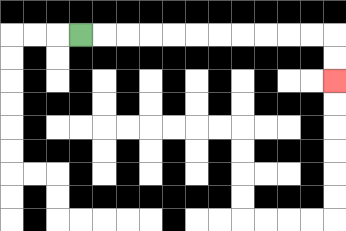{'start': '[3, 1]', 'end': '[14, 3]', 'path_directions': 'R,R,R,R,R,R,R,R,R,R,R,D,D', 'path_coordinates': '[[3, 1], [4, 1], [5, 1], [6, 1], [7, 1], [8, 1], [9, 1], [10, 1], [11, 1], [12, 1], [13, 1], [14, 1], [14, 2], [14, 3]]'}